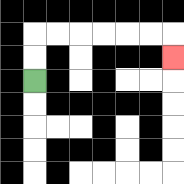{'start': '[1, 3]', 'end': '[7, 2]', 'path_directions': 'U,U,R,R,R,R,R,R,D', 'path_coordinates': '[[1, 3], [1, 2], [1, 1], [2, 1], [3, 1], [4, 1], [5, 1], [6, 1], [7, 1], [7, 2]]'}